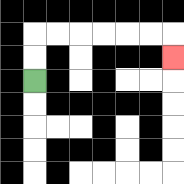{'start': '[1, 3]', 'end': '[7, 2]', 'path_directions': 'U,U,R,R,R,R,R,R,D', 'path_coordinates': '[[1, 3], [1, 2], [1, 1], [2, 1], [3, 1], [4, 1], [5, 1], [6, 1], [7, 1], [7, 2]]'}